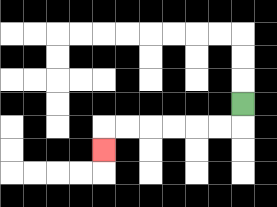{'start': '[10, 4]', 'end': '[4, 6]', 'path_directions': 'D,L,L,L,L,L,L,D', 'path_coordinates': '[[10, 4], [10, 5], [9, 5], [8, 5], [7, 5], [6, 5], [5, 5], [4, 5], [4, 6]]'}